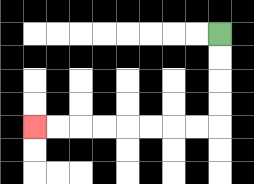{'start': '[9, 1]', 'end': '[1, 5]', 'path_directions': 'D,D,D,D,L,L,L,L,L,L,L,L', 'path_coordinates': '[[9, 1], [9, 2], [9, 3], [9, 4], [9, 5], [8, 5], [7, 5], [6, 5], [5, 5], [4, 5], [3, 5], [2, 5], [1, 5]]'}